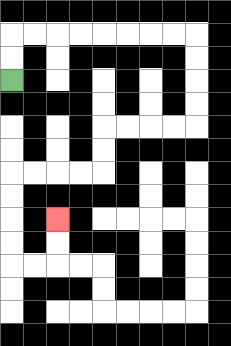{'start': '[0, 3]', 'end': '[2, 9]', 'path_directions': 'U,U,R,R,R,R,R,R,R,R,D,D,D,D,L,L,L,L,D,D,L,L,L,L,D,D,D,D,R,R,U,U', 'path_coordinates': '[[0, 3], [0, 2], [0, 1], [1, 1], [2, 1], [3, 1], [4, 1], [5, 1], [6, 1], [7, 1], [8, 1], [8, 2], [8, 3], [8, 4], [8, 5], [7, 5], [6, 5], [5, 5], [4, 5], [4, 6], [4, 7], [3, 7], [2, 7], [1, 7], [0, 7], [0, 8], [0, 9], [0, 10], [0, 11], [1, 11], [2, 11], [2, 10], [2, 9]]'}